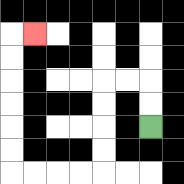{'start': '[6, 5]', 'end': '[1, 1]', 'path_directions': 'U,U,L,L,D,D,D,D,L,L,L,L,U,U,U,U,U,U,R', 'path_coordinates': '[[6, 5], [6, 4], [6, 3], [5, 3], [4, 3], [4, 4], [4, 5], [4, 6], [4, 7], [3, 7], [2, 7], [1, 7], [0, 7], [0, 6], [0, 5], [0, 4], [0, 3], [0, 2], [0, 1], [1, 1]]'}